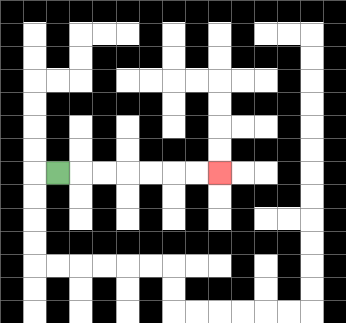{'start': '[2, 7]', 'end': '[9, 7]', 'path_directions': 'R,R,R,R,R,R,R', 'path_coordinates': '[[2, 7], [3, 7], [4, 7], [5, 7], [6, 7], [7, 7], [8, 7], [9, 7]]'}